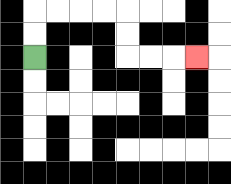{'start': '[1, 2]', 'end': '[8, 2]', 'path_directions': 'U,U,R,R,R,R,D,D,R,R,R', 'path_coordinates': '[[1, 2], [1, 1], [1, 0], [2, 0], [3, 0], [4, 0], [5, 0], [5, 1], [5, 2], [6, 2], [7, 2], [8, 2]]'}